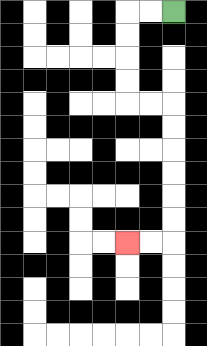{'start': '[7, 0]', 'end': '[5, 10]', 'path_directions': 'L,L,D,D,D,D,R,R,D,D,D,D,D,D,L,L', 'path_coordinates': '[[7, 0], [6, 0], [5, 0], [5, 1], [5, 2], [5, 3], [5, 4], [6, 4], [7, 4], [7, 5], [7, 6], [7, 7], [7, 8], [7, 9], [7, 10], [6, 10], [5, 10]]'}